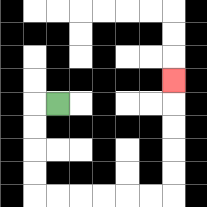{'start': '[2, 4]', 'end': '[7, 3]', 'path_directions': 'L,D,D,D,D,R,R,R,R,R,R,U,U,U,U,U', 'path_coordinates': '[[2, 4], [1, 4], [1, 5], [1, 6], [1, 7], [1, 8], [2, 8], [3, 8], [4, 8], [5, 8], [6, 8], [7, 8], [7, 7], [7, 6], [7, 5], [7, 4], [7, 3]]'}